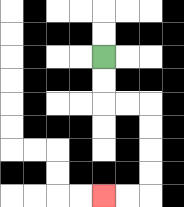{'start': '[4, 2]', 'end': '[4, 8]', 'path_directions': 'D,D,R,R,D,D,D,D,L,L', 'path_coordinates': '[[4, 2], [4, 3], [4, 4], [5, 4], [6, 4], [6, 5], [6, 6], [6, 7], [6, 8], [5, 8], [4, 8]]'}